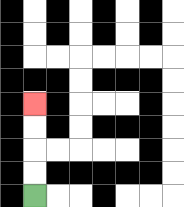{'start': '[1, 8]', 'end': '[1, 4]', 'path_directions': 'U,U,U,U', 'path_coordinates': '[[1, 8], [1, 7], [1, 6], [1, 5], [1, 4]]'}